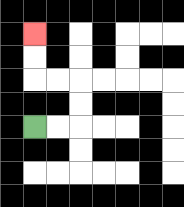{'start': '[1, 5]', 'end': '[1, 1]', 'path_directions': 'R,R,U,U,L,L,U,U', 'path_coordinates': '[[1, 5], [2, 5], [3, 5], [3, 4], [3, 3], [2, 3], [1, 3], [1, 2], [1, 1]]'}